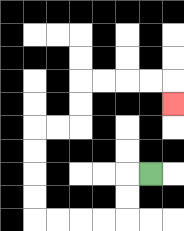{'start': '[6, 7]', 'end': '[7, 4]', 'path_directions': 'L,D,D,L,L,L,L,U,U,U,U,R,R,U,U,R,R,R,R,D', 'path_coordinates': '[[6, 7], [5, 7], [5, 8], [5, 9], [4, 9], [3, 9], [2, 9], [1, 9], [1, 8], [1, 7], [1, 6], [1, 5], [2, 5], [3, 5], [3, 4], [3, 3], [4, 3], [5, 3], [6, 3], [7, 3], [7, 4]]'}